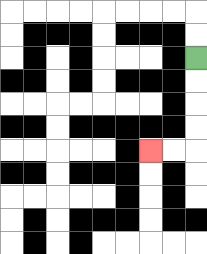{'start': '[8, 2]', 'end': '[6, 6]', 'path_directions': 'D,D,D,D,L,L', 'path_coordinates': '[[8, 2], [8, 3], [8, 4], [8, 5], [8, 6], [7, 6], [6, 6]]'}